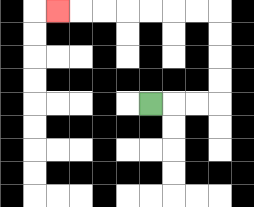{'start': '[6, 4]', 'end': '[2, 0]', 'path_directions': 'R,R,R,U,U,U,U,L,L,L,L,L,L,L', 'path_coordinates': '[[6, 4], [7, 4], [8, 4], [9, 4], [9, 3], [9, 2], [9, 1], [9, 0], [8, 0], [7, 0], [6, 0], [5, 0], [4, 0], [3, 0], [2, 0]]'}